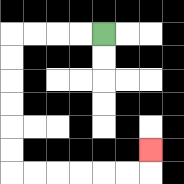{'start': '[4, 1]', 'end': '[6, 6]', 'path_directions': 'L,L,L,L,D,D,D,D,D,D,R,R,R,R,R,R,U', 'path_coordinates': '[[4, 1], [3, 1], [2, 1], [1, 1], [0, 1], [0, 2], [0, 3], [0, 4], [0, 5], [0, 6], [0, 7], [1, 7], [2, 7], [3, 7], [4, 7], [5, 7], [6, 7], [6, 6]]'}